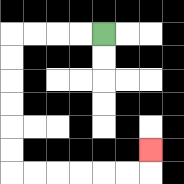{'start': '[4, 1]', 'end': '[6, 6]', 'path_directions': 'L,L,L,L,D,D,D,D,D,D,R,R,R,R,R,R,U', 'path_coordinates': '[[4, 1], [3, 1], [2, 1], [1, 1], [0, 1], [0, 2], [0, 3], [0, 4], [0, 5], [0, 6], [0, 7], [1, 7], [2, 7], [3, 7], [4, 7], [5, 7], [6, 7], [6, 6]]'}